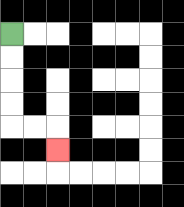{'start': '[0, 1]', 'end': '[2, 6]', 'path_directions': 'D,D,D,D,R,R,D', 'path_coordinates': '[[0, 1], [0, 2], [0, 3], [0, 4], [0, 5], [1, 5], [2, 5], [2, 6]]'}